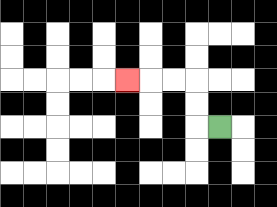{'start': '[9, 5]', 'end': '[5, 3]', 'path_directions': 'L,U,U,L,L,L', 'path_coordinates': '[[9, 5], [8, 5], [8, 4], [8, 3], [7, 3], [6, 3], [5, 3]]'}